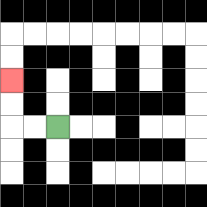{'start': '[2, 5]', 'end': '[0, 3]', 'path_directions': 'L,L,U,U', 'path_coordinates': '[[2, 5], [1, 5], [0, 5], [0, 4], [0, 3]]'}